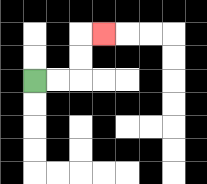{'start': '[1, 3]', 'end': '[4, 1]', 'path_directions': 'R,R,U,U,R', 'path_coordinates': '[[1, 3], [2, 3], [3, 3], [3, 2], [3, 1], [4, 1]]'}